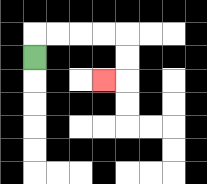{'start': '[1, 2]', 'end': '[4, 3]', 'path_directions': 'U,R,R,R,R,D,D,L', 'path_coordinates': '[[1, 2], [1, 1], [2, 1], [3, 1], [4, 1], [5, 1], [5, 2], [5, 3], [4, 3]]'}